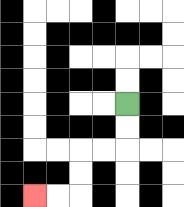{'start': '[5, 4]', 'end': '[1, 8]', 'path_directions': 'D,D,L,L,D,D,L,L', 'path_coordinates': '[[5, 4], [5, 5], [5, 6], [4, 6], [3, 6], [3, 7], [3, 8], [2, 8], [1, 8]]'}